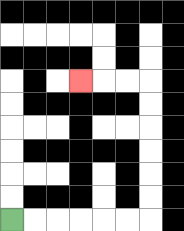{'start': '[0, 9]', 'end': '[3, 3]', 'path_directions': 'R,R,R,R,R,R,U,U,U,U,U,U,L,L,L', 'path_coordinates': '[[0, 9], [1, 9], [2, 9], [3, 9], [4, 9], [5, 9], [6, 9], [6, 8], [6, 7], [6, 6], [6, 5], [6, 4], [6, 3], [5, 3], [4, 3], [3, 3]]'}